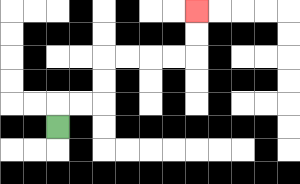{'start': '[2, 5]', 'end': '[8, 0]', 'path_directions': 'U,R,R,U,U,R,R,R,R,U,U', 'path_coordinates': '[[2, 5], [2, 4], [3, 4], [4, 4], [4, 3], [4, 2], [5, 2], [6, 2], [7, 2], [8, 2], [8, 1], [8, 0]]'}